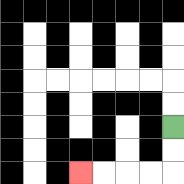{'start': '[7, 5]', 'end': '[3, 7]', 'path_directions': 'D,D,L,L,L,L', 'path_coordinates': '[[7, 5], [7, 6], [7, 7], [6, 7], [5, 7], [4, 7], [3, 7]]'}